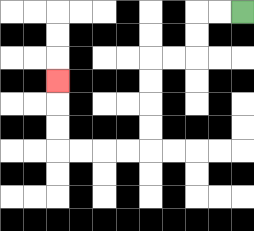{'start': '[10, 0]', 'end': '[2, 3]', 'path_directions': 'L,L,D,D,L,L,D,D,D,D,L,L,L,L,U,U,U', 'path_coordinates': '[[10, 0], [9, 0], [8, 0], [8, 1], [8, 2], [7, 2], [6, 2], [6, 3], [6, 4], [6, 5], [6, 6], [5, 6], [4, 6], [3, 6], [2, 6], [2, 5], [2, 4], [2, 3]]'}